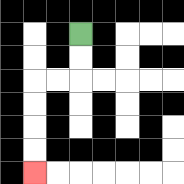{'start': '[3, 1]', 'end': '[1, 7]', 'path_directions': 'D,D,L,L,D,D,D,D', 'path_coordinates': '[[3, 1], [3, 2], [3, 3], [2, 3], [1, 3], [1, 4], [1, 5], [1, 6], [1, 7]]'}